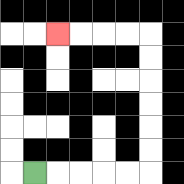{'start': '[1, 7]', 'end': '[2, 1]', 'path_directions': 'R,R,R,R,R,U,U,U,U,U,U,L,L,L,L', 'path_coordinates': '[[1, 7], [2, 7], [3, 7], [4, 7], [5, 7], [6, 7], [6, 6], [6, 5], [6, 4], [6, 3], [6, 2], [6, 1], [5, 1], [4, 1], [3, 1], [2, 1]]'}